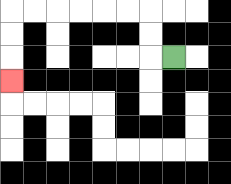{'start': '[7, 2]', 'end': '[0, 3]', 'path_directions': 'L,U,U,L,L,L,L,L,L,D,D,D', 'path_coordinates': '[[7, 2], [6, 2], [6, 1], [6, 0], [5, 0], [4, 0], [3, 0], [2, 0], [1, 0], [0, 0], [0, 1], [0, 2], [0, 3]]'}